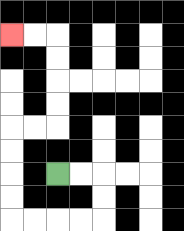{'start': '[2, 7]', 'end': '[0, 1]', 'path_directions': 'R,R,D,D,L,L,L,L,U,U,U,U,R,R,U,U,U,U,L,L', 'path_coordinates': '[[2, 7], [3, 7], [4, 7], [4, 8], [4, 9], [3, 9], [2, 9], [1, 9], [0, 9], [0, 8], [0, 7], [0, 6], [0, 5], [1, 5], [2, 5], [2, 4], [2, 3], [2, 2], [2, 1], [1, 1], [0, 1]]'}